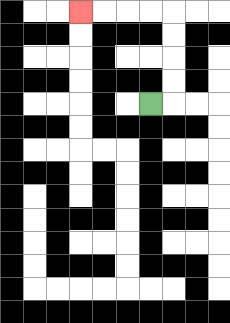{'start': '[6, 4]', 'end': '[3, 0]', 'path_directions': 'R,U,U,U,U,L,L,L,L', 'path_coordinates': '[[6, 4], [7, 4], [7, 3], [7, 2], [7, 1], [7, 0], [6, 0], [5, 0], [4, 0], [3, 0]]'}